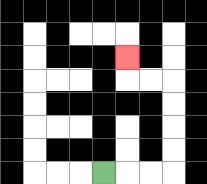{'start': '[4, 7]', 'end': '[5, 2]', 'path_directions': 'R,R,R,U,U,U,U,L,L,U', 'path_coordinates': '[[4, 7], [5, 7], [6, 7], [7, 7], [7, 6], [7, 5], [7, 4], [7, 3], [6, 3], [5, 3], [5, 2]]'}